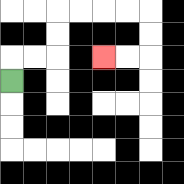{'start': '[0, 3]', 'end': '[4, 2]', 'path_directions': 'U,R,R,U,U,R,R,R,R,D,D,L,L', 'path_coordinates': '[[0, 3], [0, 2], [1, 2], [2, 2], [2, 1], [2, 0], [3, 0], [4, 0], [5, 0], [6, 0], [6, 1], [6, 2], [5, 2], [4, 2]]'}